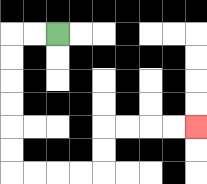{'start': '[2, 1]', 'end': '[8, 5]', 'path_directions': 'L,L,D,D,D,D,D,D,R,R,R,R,U,U,R,R,R,R', 'path_coordinates': '[[2, 1], [1, 1], [0, 1], [0, 2], [0, 3], [0, 4], [0, 5], [0, 6], [0, 7], [1, 7], [2, 7], [3, 7], [4, 7], [4, 6], [4, 5], [5, 5], [6, 5], [7, 5], [8, 5]]'}